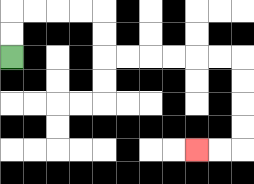{'start': '[0, 2]', 'end': '[8, 6]', 'path_directions': 'U,U,R,R,R,R,D,D,R,R,R,R,R,R,D,D,D,D,L,L', 'path_coordinates': '[[0, 2], [0, 1], [0, 0], [1, 0], [2, 0], [3, 0], [4, 0], [4, 1], [4, 2], [5, 2], [6, 2], [7, 2], [8, 2], [9, 2], [10, 2], [10, 3], [10, 4], [10, 5], [10, 6], [9, 6], [8, 6]]'}